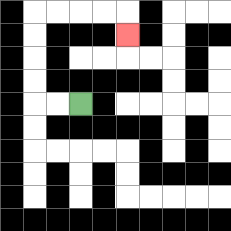{'start': '[3, 4]', 'end': '[5, 1]', 'path_directions': 'L,L,U,U,U,U,R,R,R,R,D', 'path_coordinates': '[[3, 4], [2, 4], [1, 4], [1, 3], [1, 2], [1, 1], [1, 0], [2, 0], [3, 0], [4, 0], [5, 0], [5, 1]]'}